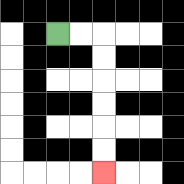{'start': '[2, 1]', 'end': '[4, 7]', 'path_directions': 'R,R,D,D,D,D,D,D', 'path_coordinates': '[[2, 1], [3, 1], [4, 1], [4, 2], [4, 3], [4, 4], [4, 5], [4, 6], [4, 7]]'}